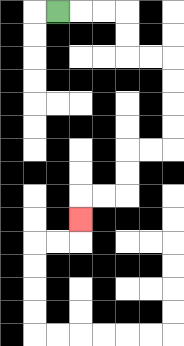{'start': '[2, 0]', 'end': '[3, 9]', 'path_directions': 'R,R,R,D,D,R,R,D,D,D,D,L,L,D,D,L,L,D', 'path_coordinates': '[[2, 0], [3, 0], [4, 0], [5, 0], [5, 1], [5, 2], [6, 2], [7, 2], [7, 3], [7, 4], [7, 5], [7, 6], [6, 6], [5, 6], [5, 7], [5, 8], [4, 8], [3, 8], [3, 9]]'}